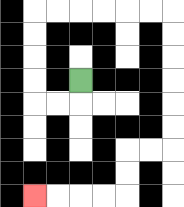{'start': '[3, 3]', 'end': '[1, 8]', 'path_directions': 'D,L,L,U,U,U,U,R,R,R,R,R,R,D,D,D,D,D,D,L,L,D,D,L,L,L,L', 'path_coordinates': '[[3, 3], [3, 4], [2, 4], [1, 4], [1, 3], [1, 2], [1, 1], [1, 0], [2, 0], [3, 0], [4, 0], [5, 0], [6, 0], [7, 0], [7, 1], [7, 2], [7, 3], [7, 4], [7, 5], [7, 6], [6, 6], [5, 6], [5, 7], [5, 8], [4, 8], [3, 8], [2, 8], [1, 8]]'}